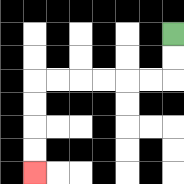{'start': '[7, 1]', 'end': '[1, 7]', 'path_directions': 'D,D,L,L,L,L,L,L,D,D,D,D', 'path_coordinates': '[[7, 1], [7, 2], [7, 3], [6, 3], [5, 3], [4, 3], [3, 3], [2, 3], [1, 3], [1, 4], [1, 5], [1, 6], [1, 7]]'}